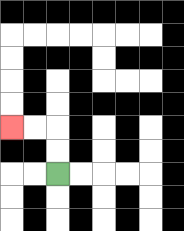{'start': '[2, 7]', 'end': '[0, 5]', 'path_directions': 'U,U,L,L', 'path_coordinates': '[[2, 7], [2, 6], [2, 5], [1, 5], [0, 5]]'}